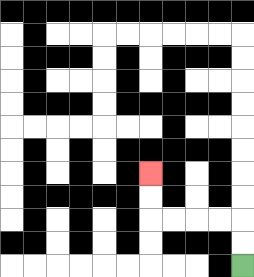{'start': '[10, 11]', 'end': '[6, 7]', 'path_directions': 'U,U,L,L,L,L,U,U', 'path_coordinates': '[[10, 11], [10, 10], [10, 9], [9, 9], [8, 9], [7, 9], [6, 9], [6, 8], [6, 7]]'}